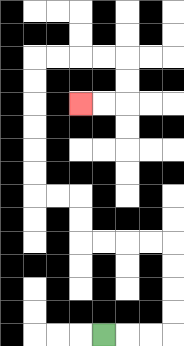{'start': '[4, 14]', 'end': '[3, 4]', 'path_directions': 'R,R,R,U,U,U,U,L,L,L,L,U,U,L,L,U,U,U,U,U,U,R,R,R,R,D,D,L,L', 'path_coordinates': '[[4, 14], [5, 14], [6, 14], [7, 14], [7, 13], [7, 12], [7, 11], [7, 10], [6, 10], [5, 10], [4, 10], [3, 10], [3, 9], [3, 8], [2, 8], [1, 8], [1, 7], [1, 6], [1, 5], [1, 4], [1, 3], [1, 2], [2, 2], [3, 2], [4, 2], [5, 2], [5, 3], [5, 4], [4, 4], [3, 4]]'}